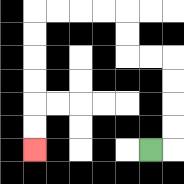{'start': '[6, 6]', 'end': '[1, 6]', 'path_directions': 'R,U,U,U,U,L,L,U,U,L,L,L,L,D,D,D,D,D,D', 'path_coordinates': '[[6, 6], [7, 6], [7, 5], [7, 4], [7, 3], [7, 2], [6, 2], [5, 2], [5, 1], [5, 0], [4, 0], [3, 0], [2, 0], [1, 0], [1, 1], [1, 2], [1, 3], [1, 4], [1, 5], [1, 6]]'}